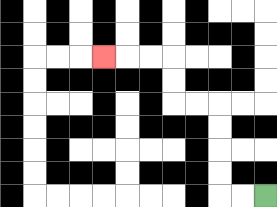{'start': '[11, 8]', 'end': '[4, 2]', 'path_directions': 'L,L,U,U,U,U,L,L,U,U,L,L,L', 'path_coordinates': '[[11, 8], [10, 8], [9, 8], [9, 7], [9, 6], [9, 5], [9, 4], [8, 4], [7, 4], [7, 3], [7, 2], [6, 2], [5, 2], [4, 2]]'}